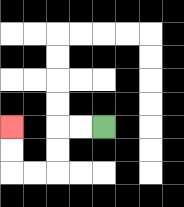{'start': '[4, 5]', 'end': '[0, 5]', 'path_directions': 'L,L,D,D,L,L,U,U', 'path_coordinates': '[[4, 5], [3, 5], [2, 5], [2, 6], [2, 7], [1, 7], [0, 7], [0, 6], [0, 5]]'}